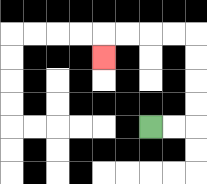{'start': '[6, 5]', 'end': '[4, 2]', 'path_directions': 'R,R,U,U,U,U,L,L,L,L,D', 'path_coordinates': '[[6, 5], [7, 5], [8, 5], [8, 4], [8, 3], [8, 2], [8, 1], [7, 1], [6, 1], [5, 1], [4, 1], [4, 2]]'}